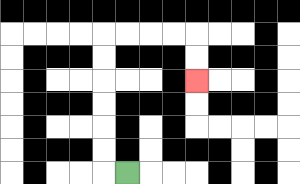{'start': '[5, 7]', 'end': '[8, 3]', 'path_directions': 'L,U,U,U,U,U,U,R,R,R,R,D,D', 'path_coordinates': '[[5, 7], [4, 7], [4, 6], [4, 5], [4, 4], [4, 3], [4, 2], [4, 1], [5, 1], [6, 1], [7, 1], [8, 1], [8, 2], [8, 3]]'}